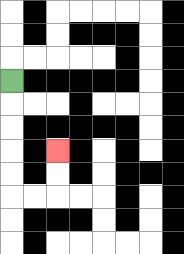{'start': '[0, 3]', 'end': '[2, 6]', 'path_directions': 'D,D,D,D,D,R,R,U,U', 'path_coordinates': '[[0, 3], [0, 4], [0, 5], [0, 6], [0, 7], [0, 8], [1, 8], [2, 8], [2, 7], [2, 6]]'}